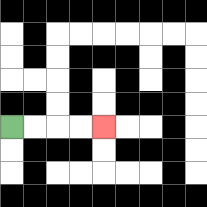{'start': '[0, 5]', 'end': '[4, 5]', 'path_directions': 'R,R,R,R', 'path_coordinates': '[[0, 5], [1, 5], [2, 5], [3, 5], [4, 5]]'}